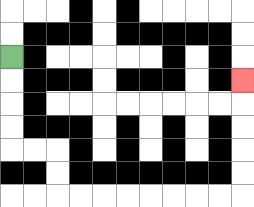{'start': '[0, 2]', 'end': '[10, 3]', 'path_directions': 'D,D,D,D,R,R,D,D,R,R,R,R,R,R,R,R,U,U,U,U,U', 'path_coordinates': '[[0, 2], [0, 3], [0, 4], [0, 5], [0, 6], [1, 6], [2, 6], [2, 7], [2, 8], [3, 8], [4, 8], [5, 8], [6, 8], [7, 8], [8, 8], [9, 8], [10, 8], [10, 7], [10, 6], [10, 5], [10, 4], [10, 3]]'}